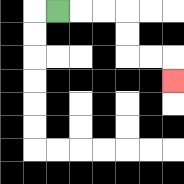{'start': '[2, 0]', 'end': '[7, 3]', 'path_directions': 'R,R,R,D,D,R,R,D', 'path_coordinates': '[[2, 0], [3, 0], [4, 0], [5, 0], [5, 1], [5, 2], [6, 2], [7, 2], [7, 3]]'}